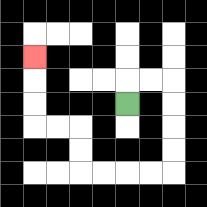{'start': '[5, 4]', 'end': '[1, 2]', 'path_directions': 'U,R,R,D,D,D,D,L,L,L,L,U,U,L,L,U,U,U', 'path_coordinates': '[[5, 4], [5, 3], [6, 3], [7, 3], [7, 4], [7, 5], [7, 6], [7, 7], [6, 7], [5, 7], [4, 7], [3, 7], [3, 6], [3, 5], [2, 5], [1, 5], [1, 4], [1, 3], [1, 2]]'}